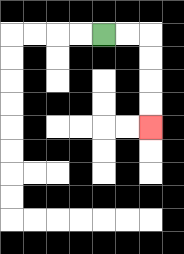{'start': '[4, 1]', 'end': '[6, 5]', 'path_directions': 'R,R,D,D,D,D', 'path_coordinates': '[[4, 1], [5, 1], [6, 1], [6, 2], [6, 3], [6, 4], [6, 5]]'}